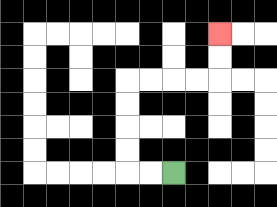{'start': '[7, 7]', 'end': '[9, 1]', 'path_directions': 'L,L,U,U,U,U,R,R,R,R,U,U', 'path_coordinates': '[[7, 7], [6, 7], [5, 7], [5, 6], [5, 5], [5, 4], [5, 3], [6, 3], [7, 3], [8, 3], [9, 3], [9, 2], [9, 1]]'}